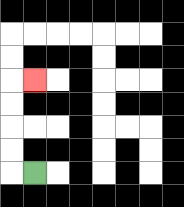{'start': '[1, 7]', 'end': '[1, 3]', 'path_directions': 'L,U,U,U,U,R', 'path_coordinates': '[[1, 7], [0, 7], [0, 6], [0, 5], [0, 4], [0, 3], [1, 3]]'}